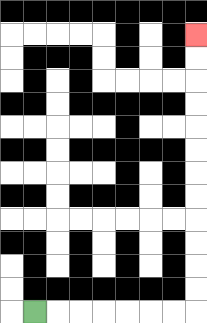{'start': '[1, 13]', 'end': '[8, 1]', 'path_directions': 'R,R,R,R,R,R,R,U,U,U,U,U,U,U,U,U,U,U,U', 'path_coordinates': '[[1, 13], [2, 13], [3, 13], [4, 13], [5, 13], [6, 13], [7, 13], [8, 13], [8, 12], [8, 11], [8, 10], [8, 9], [8, 8], [8, 7], [8, 6], [8, 5], [8, 4], [8, 3], [8, 2], [8, 1]]'}